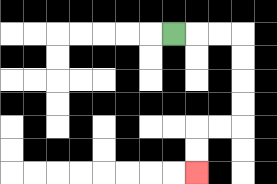{'start': '[7, 1]', 'end': '[8, 7]', 'path_directions': 'R,R,R,D,D,D,D,L,L,D,D', 'path_coordinates': '[[7, 1], [8, 1], [9, 1], [10, 1], [10, 2], [10, 3], [10, 4], [10, 5], [9, 5], [8, 5], [8, 6], [8, 7]]'}